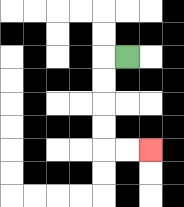{'start': '[5, 2]', 'end': '[6, 6]', 'path_directions': 'L,D,D,D,D,R,R', 'path_coordinates': '[[5, 2], [4, 2], [4, 3], [4, 4], [4, 5], [4, 6], [5, 6], [6, 6]]'}